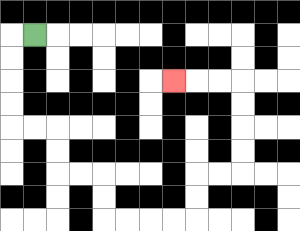{'start': '[1, 1]', 'end': '[7, 3]', 'path_directions': 'L,D,D,D,D,R,R,D,D,R,R,D,D,R,R,R,R,U,U,R,R,U,U,U,U,L,L,L', 'path_coordinates': '[[1, 1], [0, 1], [0, 2], [0, 3], [0, 4], [0, 5], [1, 5], [2, 5], [2, 6], [2, 7], [3, 7], [4, 7], [4, 8], [4, 9], [5, 9], [6, 9], [7, 9], [8, 9], [8, 8], [8, 7], [9, 7], [10, 7], [10, 6], [10, 5], [10, 4], [10, 3], [9, 3], [8, 3], [7, 3]]'}